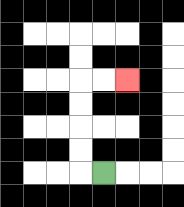{'start': '[4, 7]', 'end': '[5, 3]', 'path_directions': 'L,U,U,U,U,R,R', 'path_coordinates': '[[4, 7], [3, 7], [3, 6], [3, 5], [3, 4], [3, 3], [4, 3], [5, 3]]'}